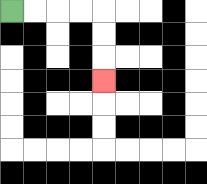{'start': '[0, 0]', 'end': '[4, 3]', 'path_directions': 'R,R,R,R,D,D,D', 'path_coordinates': '[[0, 0], [1, 0], [2, 0], [3, 0], [4, 0], [4, 1], [4, 2], [4, 3]]'}